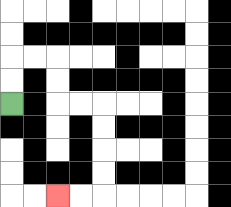{'start': '[0, 4]', 'end': '[2, 8]', 'path_directions': 'U,U,R,R,D,D,R,R,D,D,D,D,L,L', 'path_coordinates': '[[0, 4], [0, 3], [0, 2], [1, 2], [2, 2], [2, 3], [2, 4], [3, 4], [4, 4], [4, 5], [4, 6], [4, 7], [4, 8], [3, 8], [2, 8]]'}